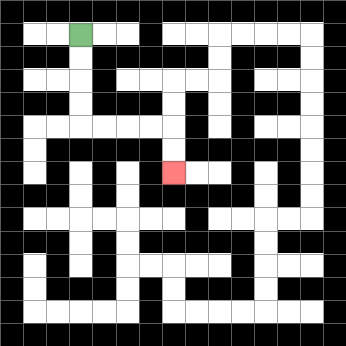{'start': '[3, 1]', 'end': '[7, 7]', 'path_directions': 'D,D,D,D,R,R,R,R,D,D', 'path_coordinates': '[[3, 1], [3, 2], [3, 3], [3, 4], [3, 5], [4, 5], [5, 5], [6, 5], [7, 5], [7, 6], [7, 7]]'}